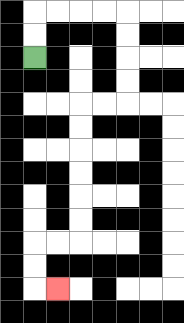{'start': '[1, 2]', 'end': '[2, 12]', 'path_directions': 'U,U,R,R,R,R,D,D,D,D,L,L,D,D,D,D,D,D,L,L,D,D,R', 'path_coordinates': '[[1, 2], [1, 1], [1, 0], [2, 0], [3, 0], [4, 0], [5, 0], [5, 1], [5, 2], [5, 3], [5, 4], [4, 4], [3, 4], [3, 5], [3, 6], [3, 7], [3, 8], [3, 9], [3, 10], [2, 10], [1, 10], [1, 11], [1, 12], [2, 12]]'}